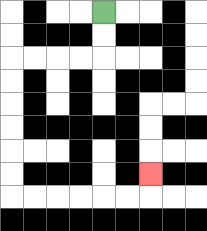{'start': '[4, 0]', 'end': '[6, 7]', 'path_directions': 'D,D,L,L,L,L,D,D,D,D,D,D,R,R,R,R,R,R,U', 'path_coordinates': '[[4, 0], [4, 1], [4, 2], [3, 2], [2, 2], [1, 2], [0, 2], [0, 3], [0, 4], [0, 5], [0, 6], [0, 7], [0, 8], [1, 8], [2, 8], [3, 8], [4, 8], [5, 8], [6, 8], [6, 7]]'}